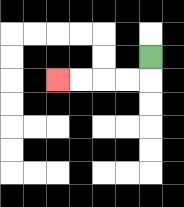{'start': '[6, 2]', 'end': '[2, 3]', 'path_directions': 'D,L,L,L,L', 'path_coordinates': '[[6, 2], [6, 3], [5, 3], [4, 3], [3, 3], [2, 3]]'}